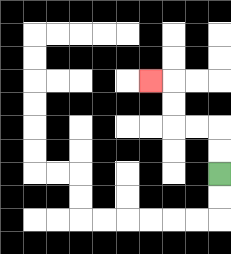{'start': '[9, 7]', 'end': '[6, 3]', 'path_directions': 'U,U,L,L,U,U,L', 'path_coordinates': '[[9, 7], [9, 6], [9, 5], [8, 5], [7, 5], [7, 4], [7, 3], [6, 3]]'}